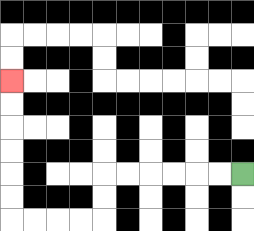{'start': '[10, 7]', 'end': '[0, 3]', 'path_directions': 'L,L,L,L,L,L,D,D,L,L,L,L,U,U,U,U,U,U', 'path_coordinates': '[[10, 7], [9, 7], [8, 7], [7, 7], [6, 7], [5, 7], [4, 7], [4, 8], [4, 9], [3, 9], [2, 9], [1, 9], [0, 9], [0, 8], [0, 7], [0, 6], [0, 5], [0, 4], [0, 3]]'}